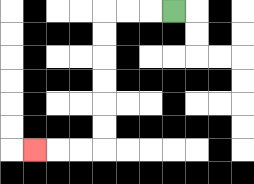{'start': '[7, 0]', 'end': '[1, 6]', 'path_directions': 'L,L,L,D,D,D,D,D,D,L,L,L', 'path_coordinates': '[[7, 0], [6, 0], [5, 0], [4, 0], [4, 1], [4, 2], [4, 3], [4, 4], [4, 5], [4, 6], [3, 6], [2, 6], [1, 6]]'}